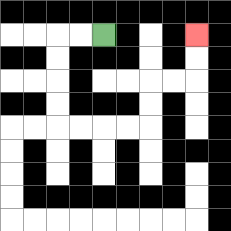{'start': '[4, 1]', 'end': '[8, 1]', 'path_directions': 'L,L,D,D,D,D,R,R,R,R,U,U,R,R,U,U', 'path_coordinates': '[[4, 1], [3, 1], [2, 1], [2, 2], [2, 3], [2, 4], [2, 5], [3, 5], [4, 5], [5, 5], [6, 5], [6, 4], [6, 3], [7, 3], [8, 3], [8, 2], [8, 1]]'}